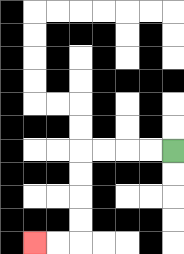{'start': '[7, 6]', 'end': '[1, 10]', 'path_directions': 'L,L,L,L,D,D,D,D,L,L', 'path_coordinates': '[[7, 6], [6, 6], [5, 6], [4, 6], [3, 6], [3, 7], [3, 8], [3, 9], [3, 10], [2, 10], [1, 10]]'}